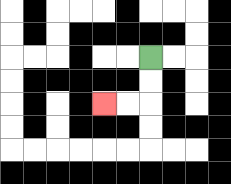{'start': '[6, 2]', 'end': '[4, 4]', 'path_directions': 'D,D,L,L', 'path_coordinates': '[[6, 2], [6, 3], [6, 4], [5, 4], [4, 4]]'}